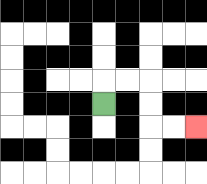{'start': '[4, 4]', 'end': '[8, 5]', 'path_directions': 'U,R,R,D,D,R,R', 'path_coordinates': '[[4, 4], [4, 3], [5, 3], [6, 3], [6, 4], [6, 5], [7, 5], [8, 5]]'}